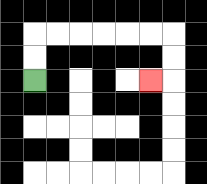{'start': '[1, 3]', 'end': '[6, 3]', 'path_directions': 'U,U,R,R,R,R,R,R,D,D,L', 'path_coordinates': '[[1, 3], [1, 2], [1, 1], [2, 1], [3, 1], [4, 1], [5, 1], [6, 1], [7, 1], [7, 2], [7, 3], [6, 3]]'}